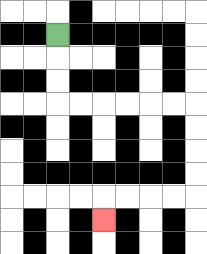{'start': '[2, 1]', 'end': '[4, 9]', 'path_directions': 'D,D,D,R,R,R,R,R,R,D,D,D,D,L,L,L,L,D', 'path_coordinates': '[[2, 1], [2, 2], [2, 3], [2, 4], [3, 4], [4, 4], [5, 4], [6, 4], [7, 4], [8, 4], [8, 5], [8, 6], [8, 7], [8, 8], [7, 8], [6, 8], [5, 8], [4, 8], [4, 9]]'}